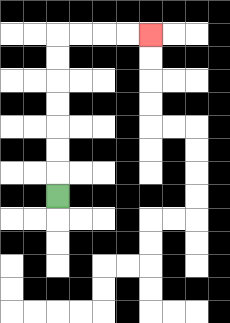{'start': '[2, 8]', 'end': '[6, 1]', 'path_directions': 'U,U,U,U,U,U,U,R,R,R,R', 'path_coordinates': '[[2, 8], [2, 7], [2, 6], [2, 5], [2, 4], [2, 3], [2, 2], [2, 1], [3, 1], [4, 1], [5, 1], [6, 1]]'}